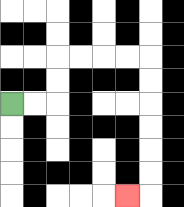{'start': '[0, 4]', 'end': '[5, 8]', 'path_directions': 'R,R,U,U,R,R,R,R,D,D,D,D,D,D,L', 'path_coordinates': '[[0, 4], [1, 4], [2, 4], [2, 3], [2, 2], [3, 2], [4, 2], [5, 2], [6, 2], [6, 3], [6, 4], [6, 5], [6, 6], [6, 7], [6, 8], [5, 8]]'}